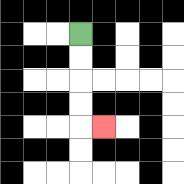{'start': '[3, 1]', 'end': '[4, 5]', 'path_directions': 'D,D,D,D,R', 'path_coordinates': '[[3, 1], [3, 2], [3, 3], [3, 4], [3, 5], [4, 5]]'}